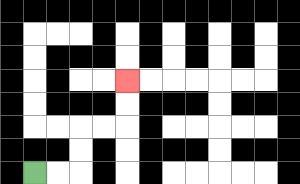{'start': '[1, 7]', 'end': '[5, 3]', 'path_directions': 'R,R,U,U,R,R,U,U', 'path_coordinates': '[[1, 7], [2, 7], [3, 7], [3, 6], [3, 5], [4, 5], [5, 5], [5, 4], [5, 3]]'}